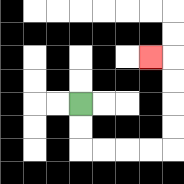{'start': '[3, 4]', 'end': '[6, 2]', 'path_directions': 'D,D,R,R,R,R,U,U,U,U,L', 'path_coordinates': '[[3, 4], [3, 5], [3, 6], [4, 6], [5, 6], [6, 6], [7, 6], [7, 5], [7, 4], [7, 3], [7, 2], [6, 2]]'}